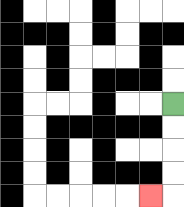{'start': '[7, 4]', 'end': '[6, 8]', 'path_directions': 'D,D,D,D,L', 'path_coordinates': '[[7, 4], [7, 5], [7, 6], [7, 7], [7, 8], [6, 8]]'}